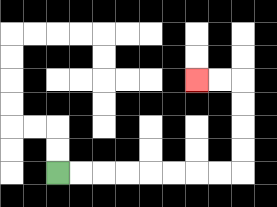{'start': '[2, 7]', 'end': '[8, 3]', 'path_directions': 'R,R,R,R,R,R,R,R,U,U,U,U,L,L', 'path_coordinates': '[[2, 7], [3, 7], [4, 7], [5, 7], [6, 7], [7, 7], [8, 7], [9, 7], [10, 7], [10, 6], [10, 5], [10, 4], [10, 3], [9, 3], [8, 3]]'}